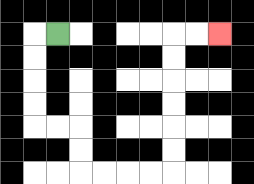{'start': '[2, 1]', 'end': '[9, 1]', 'path_directions': 'L,D,D,D,D,R,R,D,D,R,R,R,R,U,U,U,U,U,U,R,R', 'path_coordinates': '[[2, 1], [1, 1], [1, 2], [1, 3], [1, 4], [1, 5], [2, 5], [3, 5], [3, 6], [3, 7], [4, 7], [5, 7], [6, 7], [7, 7], [7, 6], [7, 5], [7, 4], [7, 3], [7, 2], [7, 1], [8, 1], [9, 1]]'}